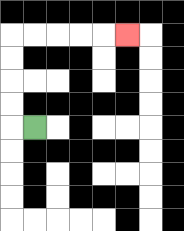{'start': '[1, 5]', 'end': '[5, 1]', 'path_directions': 'L,U,U,U,U,R,R,R,R,R', 'path_coordinates': '[[1, 5], [0, 5], [0, 4], [0, 3], [0, 2], [0, 1], [1, 1], [2, 1], [3, 1], [4, 1], [5, 1]]'}